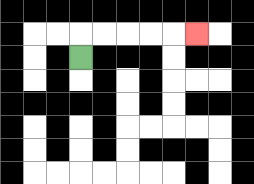{'start': '[3, 2]', 'end': '[8, 1]', 'path_directions': 'U,R,R,R,R,R', 'path_coordinates': '[[3, 2], [3, 1], [4, 1], [5, 1], [6, 1], [7, 1], [8, 1]]'}